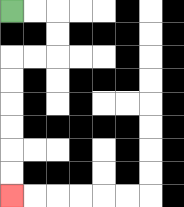{'start': '[0, 0]', 'end': '[0, 8]', 'path_directions': 'R,R,D,D,L,L,D,D,D,D,D,D', 'path_coordinates': '[[0, 0], [1, 0], [2, 0], [2, 1], [2, 2], [1, 2], [0, 2], [0, 3], [0, 4], [0, 5], [0, 6], [0, 7], [0, 8]]'}